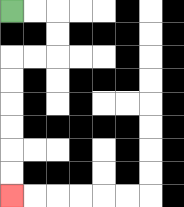{'start': '[0, 0]', 'end': '[0, 8]', 'path_directions': 'R,R,D,D,L,L,D,D,D,D,D,D', 'path_coordinates': '[[0, 0], [1, 0], [2, 0], [2, 1], [2, 2], [1, 2], [0, 2], [0, 3], [0, 4], [0, 5], [0, 6], [0, 7], [0, 8]]'}